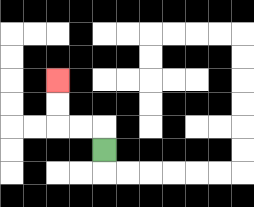{'start': '[4, 6]', 'end': '[2, 3]', 'path_directions': 'U,L,L,U,U', 'path_coordinates': '[[4, 6], [4, 5], [3, 5], [2, 5], [2, 4], [2, 3]]'}